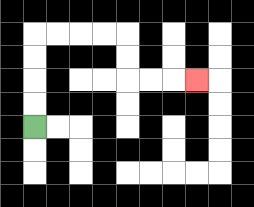{'start': '[1, 5]', 'end': '[8, 3]', 'path_directions': 'U,U,U,U,R,R,R,R,D,D,R,R,R', 'path_coordinates': '[[1, 5], [1, 4], [1, 3], [1, 2], [1, 1], [2, 1], [3, 1], [4, 1], [5, 1], [5, 2], [5, 3], [6, 3], [7, 3], [8, 3]]'}